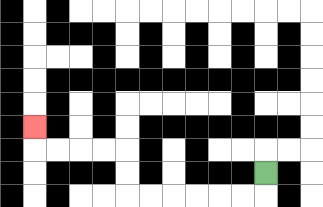{'start': '[11, 7]', 'end': '[1, 5]', 'path_directions': 'D,L,L,L,L,L,L,U,U,L,L,L,L,U', 'path_coordinates': '[[11, 7], [11, 8], [10, 8], [9, 8], [8, 8], [7, 8], [6, 8], [5, 8], [5, 7], [5, 6], [4, 6], [3, 6], [2, 6], [1, 6], [1, 5]]'}